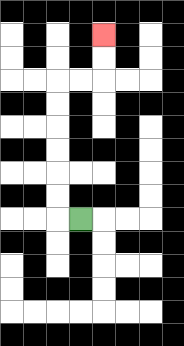{'start': '[3, 9]', 'end': '[4, 1]', 'path_directions': 'L,U,U,U,U,U,U,R,R,U,U', 'path_coordinates': '[[3, 9], [2, 9], [2, 8], [2, 7], [2, 6], [2, 5], [2, 4], [2, 3], [3, 3], [4, 3], [4, 2], [4, 1]]'}